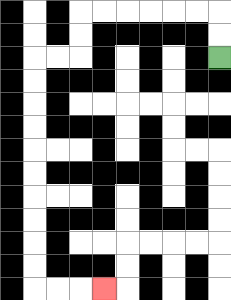{'start': '[9, 2]', 'end': '[4, 12]', 'path_directions': 'U,U,L,L,L,L,L,L,D,D,L,L,D,D,D,D,D,D,D,D,D,D,R,R,R', 'path_coordinates': '[[9, 2], [9, 1], [9, 0], [8, 0], [7, 0], [6, 0], [5, 0], [4, 0], [3, 0], [3, 1], [3, 2], [2, 2], [1, 2], [1, 3], [1, 4], [1, 5], [1, 6], [1, 7], [1, 8], [1, 9], [1, 10], [1, 11], [1, 12], [2, 12], [3, 12], [4, 12]]'}